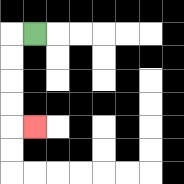{'start': '[1, 1]', 'end': '[1, 5]', 'path_directions': 'L,D,D,D,D,R', 'path_coordinates': '[[1, 1], [0, 1], [0, 2], [0, 3], [0, 4], [0, 5], [1, 5]]'}